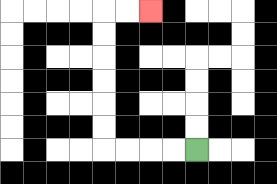{'start': '[8, 6]', 'end': '[6, 0]', 'path_directions': 'L,L,L,L,U,U,U,U,U,U,R,R', 'path_coordinates': '[[8, 6], [7, 6], [6, 6], [5, 6], [4, 6], [4, 5], [4, 4], [4, 3], [4, 2], [4, 1], [4, 0], [5, 0], [6, 0]]'}